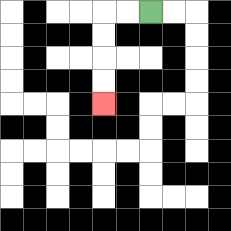{'start': '[6, 0]', 'end': '[4, 4]', 'path_directions': 'L,L,D,D,D,D', 'path_coordinates': '[[6, 0], [5, 0], [4, 0], [4, 1], [4, 2], [4, 3], [4, 4]]'}